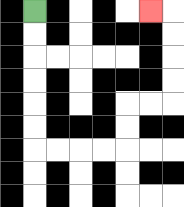{'start': '[1, 0]', 'end': '[6, 0]', 'path_directions': 'D,D,D,D,D,D,R,R,R,R,U,U,R,R,U,U,U,U,L', 'path_coordinates': '[[1, 0], [1, 1], [1, 2], [1, 3], [1, 4], [1, 5], [1, 6], [2, 6], [3, 6], [4, 6], [5, 6], [5, 5], [5, 4], [6, 4], [7, 4], [7, 3], [7, 2], [7, 1], [7, 0], [6, 0]]'}